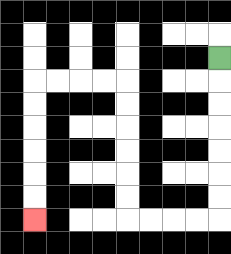{'start': '[9, 2]', 'end': '[1, 9]', 'path_directions': 'D,D,D,D,D,D,D,L,L,L,L,U,U,U,U,U,U,L,L,L,L,D,D,D,D,D,D', 'path_coordinates': '[[9, 2], [9, 3], [9, 4], [9, 5], [9, 6], [9, 7], [9, 8], [9, 9], [8, 9], [7, 9], [6, 9], [5, 9], [5, 8], [5, 7], [5, 6], [5, 5], [5, 4], [5, 3], [4, 3], [3, 3], [2, 3], [1, 3], [1, 4], [1, 5], [1, 6], [1, 7], [1, 8], [1, 9]]'}